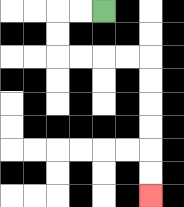{'start': '[4, 0]', 'end': '[6, 8]', 'path_directions': 'L,L,D,D,R,R,R,R,D,D,D,D,D,D', 'path_coordinates': '[[4, 0], [3, 0], [2, 0], [2, 1], [2, 2], [3, 2], [4, 2], [5, 2], [6, 2], [6, 3], [6, 4], [6, 5], [6, 6], [6, 7], [6, 8]]'}